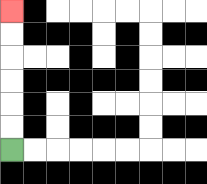{'start': '[0, 6]', 'end': '[0, 0]', 'path_directions': 'U,U,U,U,U,U', 'path_coordinates': '[[0, 6], [0, 5], [0, 4], [0, 3], [0, 2], [0, 1], [0, 0]]'}